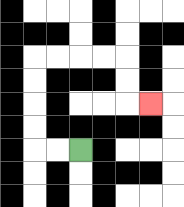{'start': '[3, 6]', 'end': '[6, 4]', 'path_directions': 'L,L,U,U,U,U,R,R,R,R,D,D,R', 'path_coordinates': '[[3, 6], [2, 6], [1, 6], [1, 5], [1, 4], [1, 3], [1, 2], [2, 2], [3, 2], [4, 2], [5, 2], [5, 3], [5, 4], [6, 4]]'}